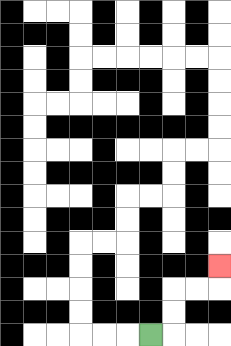{'start': '[6, 14]', 'end': '[9, 11]', 'path_directions': 'R,U,U,R,R,U', 'path_coordinates': '[[6, 14], [7, 14], [7, 13], [7, 12], [8, 12], [9, 12], [9, 11]]'}